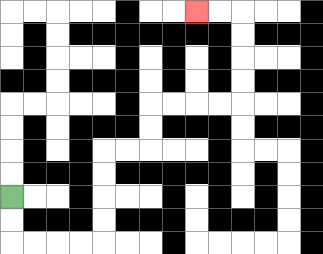{'start': '[0, 8]', 'end': '[8, 0]', 'path_directions': 'D,D,R,R,R,R,U,U,U,U,R,R,U,U,R,R,R,R,U,U,U,U,L,L', 'path_coordinates': '[[0, 8], [0, 9], [0, 10], [1, 10], [2, 10], [3, 10], [4, 10], [4, 9], [4, 8], [4, 7], [4, 6], [5, 6], [6, 6], [6, 5], [6, 4], [7, 4], [8, 4], [9, 4], [10, 4], [10, 3], [10, 2], [10, 1], [10, 0], [9, 0], [8, 0]]'}